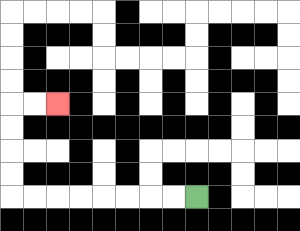{'start': '[8, 8]', 'end': '[2, 4]', 'path_directions': 'L,L,L,L,L,L,L,L,U,U,U,U,R,R', 'path_coordinates': '[[8, 8], [7, 8], [6, 8], [5, 8], [4, 8], [3, 8], [2, 8], [1, 8], [0, 8], [0, 7], [0, 6], [0, 5], [0, 4], [1, 4], [2, 4]]'}